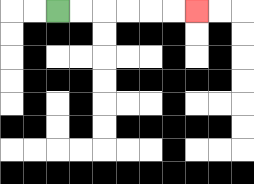{'start': '[2, 0]', 'end': '[8, 0]', 'path_directions': 'R,R,R,R,R,R', 'path_coordinates': '[[2, 0], [3, 0], [4, 0], [5, 0], [6, 0], [7, 0], [8, 0]]'}